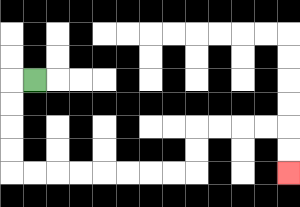{'start': '[1, 3]', 'end': '[12, 7]', 'path_directions': 'L,D,D,D,D,R,R,R,R,R,R,R,R,U,U,R,R,R,R,D,D', 'path_coordinates': '[[1, 3], [0, 3], [0, 4], [0, 5], [0, 6], [0, 7], [1, 7], [2, 7], [3, 7], [4, 7], [5, 7], [6, 7], [7, 7], [8, 7], [8, 6], [8, 5], [9, 5], [10, 5], [11, 5], [12, 5], [12, 6], [12, 7]]'}